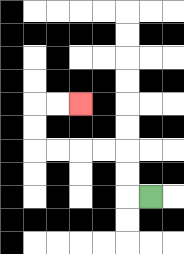{'start': '[6, 8]', 'end': '[3, 4]', 'path_directions': 'L,U,U,L,L,L,L,U,U,R,R', 'path_coordinates': '[[6, 8], [5, 8], [5, 7], [5, 6], [4, 6], [3, 6], [2, 6], [1, 6], [1, 5], [1, 4], [2, 4], [3, 4]]'}